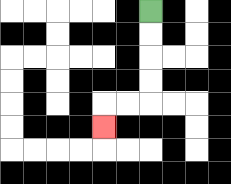{'start': '[6, 0]', 'end': '[4, 5]', 'path_directions': 'D,D,D,D,L,L,D', 'path_coordinates': '[[6, 0], [6, 1], [6, 2], [6, 3], [6, 4], [5, 4], [4, 4], [4, 5]]'}